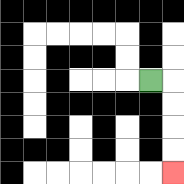{'start': '[6, 3]', 'end': '[7, 7]', 'path_directions': 'R,D,D,D,D', 'path_coordinates': '[[6, 3], [7, 3], [7, 4], [7, 5], [7, 6], [7, 7]]'}